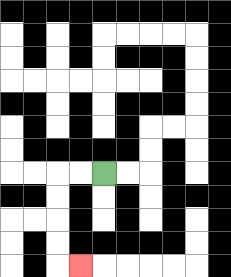{'start': '[4, 7]', 'end': '[3, 11]', 'path_directions': 'L,L,D,D,D,D,R', 'path_coordinates': '[[4, 7], [3, 7], [2, 7], [2, 8], [2, 9], [2, 10], [2, 11], [3, 11]]'}